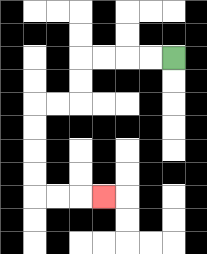{'start': '[7, 2]', 'end': '[4, 8]', 'path_directions': 'L,L,L,L,D,D,L,L,D,D,D,D,R,R,R', 'path_coordinates': '[[7, 2], [6, 2], [5, 2], [4, 2], [3, 2], [3, 3], [3, 4], [2, 4], [1, 4], [1, 5], [1, 6], [1, 7], [1, 8], [2, 8], [3, 8], [4, 8]]'}